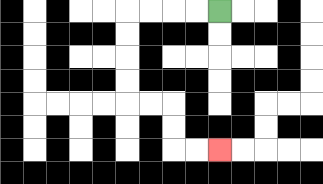{'start': '[9, 0]', 'end': '[9, 6]', 'path_directions': 'L,L,L,L,D,D,D,D,R,R,D,D,R,R', 'path_coordinates': '[[9, 0], [8, 0], [7, 0], [6, 0], [5, 0], [5, 1], [5, 2], [5, 3], [5, 4], [6, 4], [7, 4], [7, 5], [7, 6], [8, 6], [9, 6]]'}